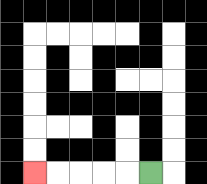{'start': '[6, 7]', 'end': '[1, 7]', 'path_directions': 'L,L,L,L,L', 'path_coordinates': '[[6, 7], [5, 7], [4, 7], [3, 7], [2, 7], [1, 7]]'}